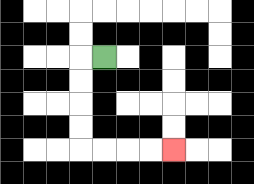{'start': '[4, 2]', 'end': '[7, 6]', 'path_directions': 'L,D,D,D,D,R,R,R,R', 'path_coordinates': '[[4, 2], [3, 2], [3, 3], [3, 4], [3, 5], [3, 6], [4, 6], [5, 6], [6, 6], [7, 6]]'}